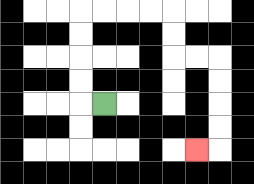{'start': '[4, 4]', 'end': '[8, 6]', 'path_directions': 'L,U,U,U,U,R,R,R,R,D,D,R,R,D,D,D,D,L', 'path_coordinates': '[[4, 4], [3, 4], [3, 3], [3, 2], [3, 1], [3, 0], [4, 0], [5, 0], [6, 0], [7, 0], [7, 1], [7, 2], [8, 2], [9, 2], [9, 3], [9, 4], [9, 5], [9, 6], [8, 6]]'}